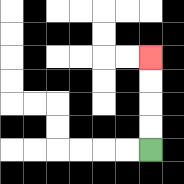{'start': '[6, 6]', 'end': '[6, 2]', 'path_directions': 'U,U,U,U', 'path_coordinates': '[[6, 6], [6, 5], [6, 4], [6, 3], [6, 2]]'}